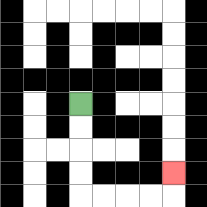{'start': '[3, 4]', 'end': '[7, 7]', 'path_directions': 'D,D,D,D,R,R,R,R,U', 'path_coordinates': '[[3, 4], [3, 5], [3, 6], [3, 7], [3, 8], [4, 8], [5, 8], [6, 8], [7, 8], [7, 7]]'}